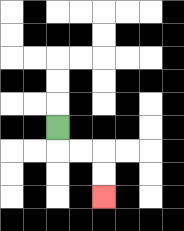{'start': '[2, 5]', 'end': '[4, 8]', 'path_directions': 'D,R,R,D,D', 'path_coordinates': '[[2, 5], [2, 6], [3, 6], [4, 6], [4, 7], [4, 8]]'}